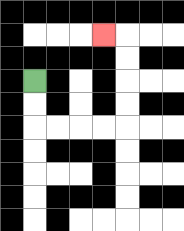{'start': '[1, 3]', 'end': '[4, 1]', 'path_directions': 'D,D,R,R,R,R,U,U,U,U,L', 'path_coordinates': '[[1, 3], [1, 4], [1, 5], [2, 5], [3, 5], [4, 5], [5, 5], [5, 4], [5, 3], [5, 2], [5, 1], [4, 1]]'}